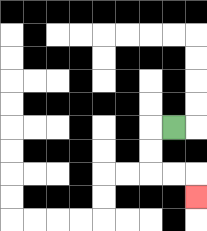{'start': '[7, 5]', 'end': '[8, 8]', 'path_directions': 'L,D,D,R,R,D', 'path_coordinates': '[[7, 5], [6, 5], [6, 6], [6, 7], [7, 7], [8, 7], [8, 8]]'}